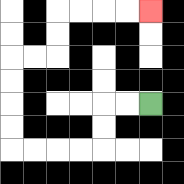{'start': '[6, 4]', 'end': '[6, 0]', 'path_directions': 'L,L,D,D,L,L,L,L,U,U,U,U,R,R,U,U,R,R,R,R', 'path_coordinates': '[[6, 4], [5, 4], [4, 4], [4, 5], [4, 6], [3, 6], [2, 6], [1, 6], [0, 6], [0, 5], [0, 4], [0, 3], [0, 2], [1, 2], [2, 2], [2, 1], [2, 0], [3, 0], [4, 0], [5, 0], [6, 0]]'}